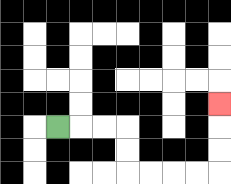{'start': '[2, 5]', 'end': '[9, 4]', 'path_directions': 'R,R,R,D,D,R,R,R,R,U,U,U', 'path_coordinates': '[[2, 5], [3, 5], [4, 5], [5, 5], [5, 6], [5, 7], [6, 7], [7, 7], [8, 7], [9, 7], [9, 6], [9, 5], [9, 4]]'}